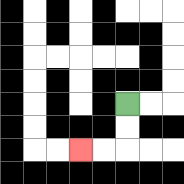{'start': '[5, 4]', 'end': '[3, 6]', 'path_directions': 'D,D,L,L', 'path_coordinates': '[[5, 4], [5, 5], [5, 6], [4, 6], [3, 6]]'}